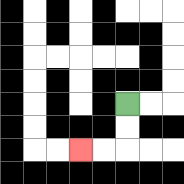{'start': '[5, 4]', 'end': '[3, 6]', 'path_directions': 'D,D,L,L', 'path_coordinates': '[[5, 4], [5, 5], [5, 6], [4, 6], [3, 6]]'}